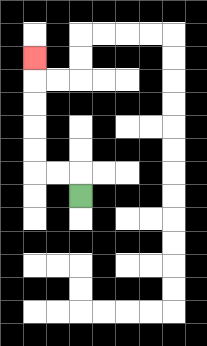{'start': '[3, 8]', 'end': '[1, 2]', 'path_directions': 'U,L,L,U,U,U,U,U', 'path_coordinates': '[[3, 8], [3, 7], [2, 7], [1, 7], [1, 6], [1, 5], [1, 4], [1, 3], [1, 2]]'}